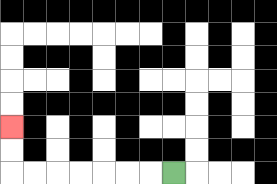{'start': '[7, 7]', 'end': '[0, 5]', 'path_directions': 'L,L,L,L,L,L,L,U,U', 'path_coordinates': '[[7, 7], [6, 7], [5, 7], [4, 7], [3, 7], [2, 7], [1, 7], [0, 7], [0, 6], [0, 5]]'}